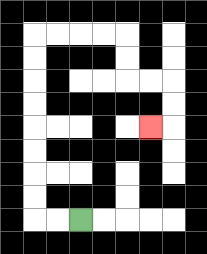{'start': '[3, 9]', 'end': '[6, 5]', 'path_directions': 'L,L,U,U,U,U,U,U,U,U,R,R,R,R,D,D,R,R,D,D,L', 'path_coordinates': '[[3, 9], [2, 9], [1, 9], [1, 8], [1, 7], [1, 6], [1, 5], [1, 4], [1, 3], [1, 2], [1, 1], [2, 1], [3, 1], [4, 1], [5, 1], [5, 2], [5, 3], [6, 3], [7, 3], [7, 4], [7, 5], [6, 5]]'}